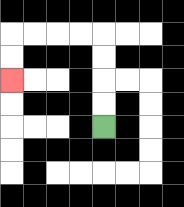{'start': '[4, 5]', 'end': '[0, 3]', 'path_directions': 'U,U,U,U,L,L,L,L,D,D', 'path_coordinates': '[[4, 5], [4, 4], [4, 3], [4, 2], [4, 1], [3, 1], [2, 1], [1, 1], [0, 1], [0, 2], [0, 3]]'}